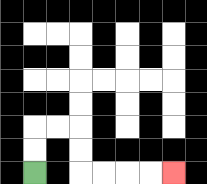{'start': '[1, 7]', 'end': '[7, 7]', 'path_directions': 'U,U,R,R,D,D,R,R,R,R', 'path_coordinates': '[[1, 7], [1, 6], [1, 5], [2, 5], [3, 5], [3, 6], [3, 7], [4, 7], [5, 7], [6, 7], [7, 7]]'}